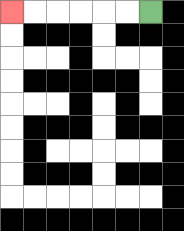{'start': '[6, 0]', 'end': '[0, 0]', 'path_directions': 'L,L,L,L,L,L', 'path_coordinates': '[[6, 0], [5, 0], [4, 0], [3, 0], [2, 0], [1, 0], [0, 0]]'}